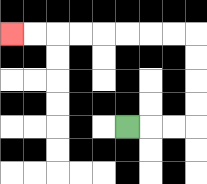{'start': '[5, 5]', 'end': '[0, 1]', 'path_directions': 'R,R,R,U,U,U,U,L,L,L,L,L,L,L,L', 'path_coordinates': '[[5, 5], [6, 5], [7, 5], [8, 5], [8, 4], [8, 3], [8, 2], [8, 1], [7, 1], [6, 1], [5, 1], [4, 1], [3, 1], [2, 1], [1, 1], [0, 1]]'}